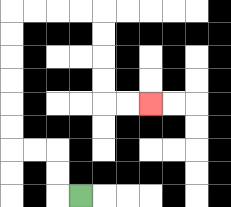{'start': '[3, 8]', 'end': '[6, 4]', 'path_directions': 'L,U,U,L,L,U,U,U,U,U,U,R,R,R,R,D,D,D,D,R,R', 'path_coordinates': '[[3, 8], [2, 8], [2, 7], [2, 6], [1, 6], [0, 6], [0, 5], [0, 4], [0, 3], [0, 2], [0, 1], [0, 0], [1, 0], [2, 0], [3, 0], [4, 0], [4, 1], [4, 2], [4, 3], [4, 4], [5, 4], [6, 4]]'}